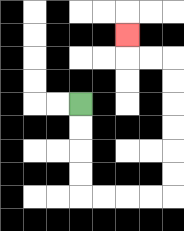{'start': '[3, 4]', 'end': '[5, 1]', 'path_directions': 'D,D,D,D,R,R,R,R,U,U,U,U,U,U,L,L,U', 'path_coordinates': '[[3, 4], [3, 5], [3, 6], [3, 7], [3, 8], [4, 8], [5, 8], [6, 8], [7, 8], [7, 7], [7, 6], [7, 5], [7, 4], [7, 3], [7, 2], [6, 2], [5, 2], [5, 1]]'}